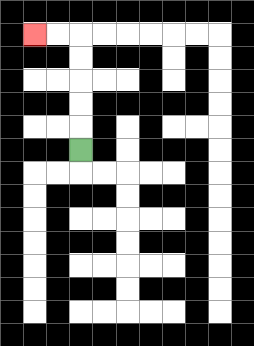{'start': '[3, 6]', 'end': '[1, 1]', 'path_directions': 'U,U,U,U,U,L,L', 'path_coordinates': '[[3, 6], [3, 5], [3, 4], [3, 3], [3, 2], [3, 1], [2, 1], [1, 1]]'}